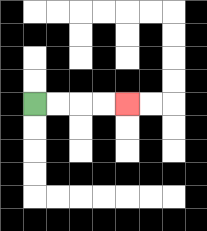{'start': '[1, 4]', 'end': '[5, 4]', 'path_directions': 'R,R,R,R', 'path_coordinates': '[[1, 4], [2, 4], [3, 4], [4, 4], [5, 4]]'}